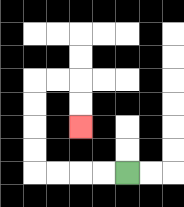{'start': '[5, 7]', 'end': '[3, 5]', 'path_directions': 'L,L,L,L,U,U,U,U,R,R,D,D', 'path_coordinates': '[[5, 7], [4, 7], [3, 7], [2, 7], [1, 7], [1, 6], [1, 5], [1, 4], [1, 3], [2, 3], [3, 3], [3, 4], [3, 5]]'}